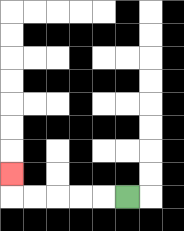{'start': '[5, 8]', 'end': '[0, 7]', 'path_directions': 'L,L,L,L,L,U', 'path_coordinates': '[[5, 8], [4, 8], [3, 8], [2, 8], [1, 8], [0, 8], [0, 7]]'}